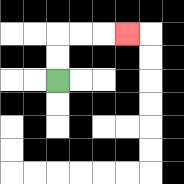{'start': '[2, 3]', 'end': '[5, 1]', 'path_directions': 'U,U,R,R,R', 'path_coordinates': '[[2, 3], [2, 2], [2, 1], [3, 1], [4, 1], [5, 1]]'}